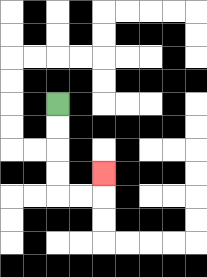{'start': '[2, 4]', 'end': '[4, 7]', 'path_directions': 'D,D,D,D,R,R,U', 'path_coordinates': '[[2, 4], [2, 5], [2, 6], [2, 7], [2, 8], [3, 8], [4, 8], [4, 7]]'}